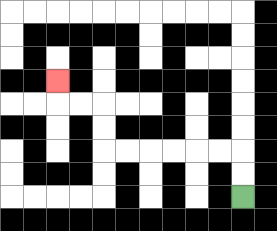{'start': '[10, 8]', 'end': '[2, 3]', 'path_directions': 'U,U,L,L,L,L,L,L,U,U,L,L,U', 'path_coordinates': '[[10, 8], [10, 7], [10, 6], [9, 6], [8, 6], [7, 6], [6, 6], [5, 6], [4, 6], [4, 5], [4, 4], [3, 4], [2, 4], [2, 3]]'}